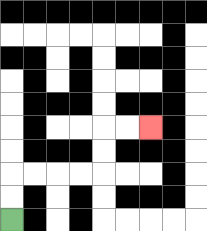{'start': '[0, 9]', 'end': '[6, 5]', 'path_directions': 'U,U,R,R,R,R,U,U,R,R', 'path_coordinates': '[[0, 9], [0, 8], [0, 7], [1, 7], [2, 7], [3, 7], [4, 7], [4, 6], [4, 5], [5, 5], [6, 5]]'}